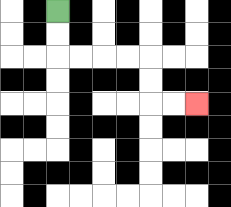{'start': '[2, 0]', 'end': '[8, 4]', 'path_directions': 'D,D,R,R,R,R,D,D,R,R', 'path_coordinates': '[[2, 0], [2, 1], [2, 2], [3, 2], [4, 2], [5, 2], [6, 2], [6, 3], [6, 4], [7, 4], [8, 4]]'}